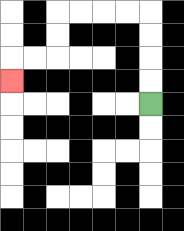{'start': '[6, 4]', 'end': '[0, 3]', 'path_directions': 'U,U,U,U,L,L,L,L,D,D,L,L,D', 'path_coordinates': '[[6, 4], [6, 3], [6, 2], [6, 1], [6, 0], [5, 0], [4, 0], [3, 0], [2, 0], [2, 1], [2, 2], [1, 2], [0, 2], [0, 3]]'}